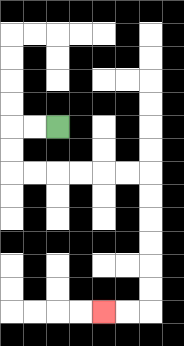{'start': '[2, 5]', 'end': '[4, 13]', 'path_directions': 'L,L,D,D,R,R,R,R,R,R,D,D,D,D,D,D,L,L', 'path_coordinates': '[[2, 5], [1, 5], [0, 5], [0, 6], [0, 7], [1, 7], [2, 7], [3, 7], [4, 7], [5, 7], [6, 7], [6, 8], [6, 9], [6, 10], [6, 11], [6, 12], [6, 13], [5, 13], [4, 13]]'}